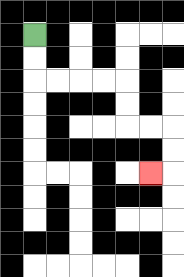{'start': '[1, 1]', 'end': '[6, 7]', 'path_directions': 'D,D,R,R,R,R,D,D,R,R,D,D,L', 'path_coordinates': '[[1, 1], [1, 2], [1, 3], [2, 3], [3, 3], [4, 3], [5, 3], [5, 4], [5, 5], [6, 5], [7, 5], [7, 6], [7, 7], [6, 7]]'}